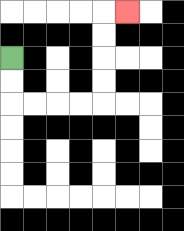{'start': '[0, 2]', 'end': '[5, 0]', 'path_directions': 'D,D,R,R,R,R,U,U,U,U,R', 'path_coordinates': '[[0, 2], [0, 3], [0, 4], [1, 4], [2, 4], [3, 4], [4, 4], [4, 3], [4, 2], [4, 1], [4, 0], [5, 0]]'}